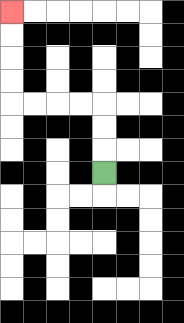{'start': '[4, 7]', 'end': '[0, 0]', 'path_directions': 'U,U,U,L,L,L,L,U,U,U,U', 'path_coordinates': '[[4, 7], [4, 6], [4, 5], [4, 4], [3, 4], [2, 4], [1, 4], [0, 4], [0, 3], [0, 2], [0, 1], [0, 0]]'}